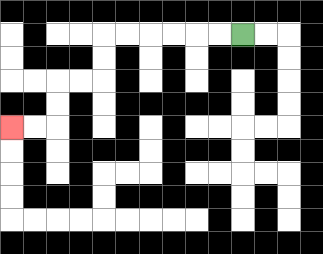{'start': '[10, 1]', 'end': '[0, 5]', 'path_directions': 'L,L,L,L,L,L,D,D,L,L,D,D,L,L', 'path_coordinates': '[[10, 1], [9, 1], [8, 1], [7, 1], [6, 1], [5, 1], [4, 1], [4, 2], [4, 3], [3, 3], [2, 3], [2, 4], [2, 5], [1, 5], [0, 5]]'}